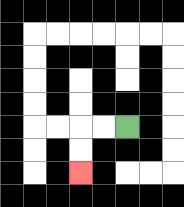{'start': '[5, 5]', 'end': '[3, 7]', 'path_directions': 'L,L,D,D', 'path_coordinates': '[[5, 5], [4, 5], [3, 5], [3, 6], [3, 7]]'}